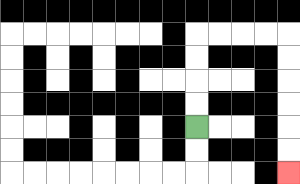{'start': '[8, 5]', 'end': '[12, 7]', 'path_directions': 'U,U,U,U,R,R,R,R,D,D,D,D,D,D', 'path_coordinates': '[[8, 5], [8, 4], [8, 3], [8, 2], [8, 1], [9, 1], [10, 1], [11, 1], [12, 1], [12, 2], [12, 3], [12, 4], [12, 5], [12, 6], [12, 7]]'}